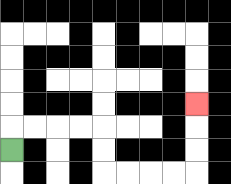{'start': '[0, 6]', 'end': '[8, 4]', 'path_directions': 'U,R,R,R,R,D,D,R,R,R,R,U,U,U', 'path_coordinates': '[[0, 6], [0, 5], [1, 5], [2, 5], [3, 5], [4, 5], [4, 6], [4, 7], [5, 7], [6, 7], [7, 7], [8, 7], [8, 6], [8, 5], [8, 4]]'}